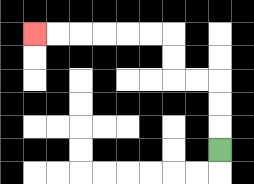{'start': '[9, 6]', 'end': '[1, 1]', 'path_directions': 'U,U,U,L,L,U,U,L,L,L,L,L,L', 'path_coordinates': '[[9, 6], [9, 5], [9, 4], [9, 3], [8, 3], [7, 3], [7, 2], [7, 1], [6, 1], [5, 1], [4, 1], [3, 1], [2, 1], [1, 1]]'}